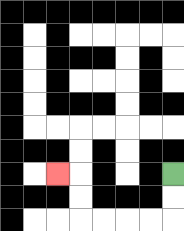{'start': '[7, 7]', 'end': '[2, 7]', 'path_directions': 'D,D,L,L,L,L,U,U,L', 'path_coordinates': '[[7, 7], [7, 8], [7, 9], [6, 9], [5, 9], [4, 9], [3, 9], [3, 8], [3, 7], [2, 7]]'}